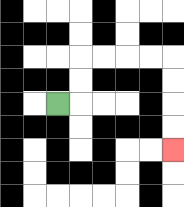{'start': '[2, 4]', 'end': '[7, 6]', 'path_directions': 'R,U,U,R,R,R,R,D,D,D,D', 'path_coordinates': '[[2, 4], [3, 4], [3, 3], [3, 2], [4, 2], [5, 2], [6, 2], [7, 2], [7, 3], [7, 4], [7, 5], [7, 6]]'}